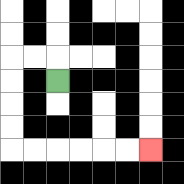{'start': '[2, 3]', 'end': '[6, 6]', 'path_directions': 'U,L,L,D,D,D,D,R,R,R,R,R,R', 'path_coordinates': '[[2, 3], [2, 2], [1, 2], [0, 2], [0, 3], [0, 4], [0, 5], [0, 6], [1, 6], [2, 6], [3, 6], [4, 6], [5, 6], [6, 6]]'}